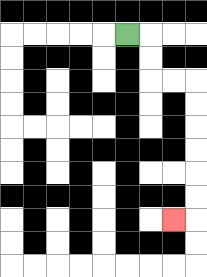{'start': '[5, 1]', 'end': '[7, 9]', 'path_directions': 'R,D,D,R,R,D,D,D,D,D,D,L', 'path_coordinates': '[[5, 1], [6, 1], [6, 2], [6, 3], [7, 3], [8, 3], [8, 4], [8, 5], [8, 6], [8, 7], [8, 8], [8, 9], [7, 9]]'}